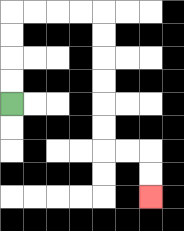{'start': '[0, 4]', 'end': '[6, 8]', 'path_directions': 'U,U,U,U,R,R,R,R,D,D,D,D,D,D,R,R,D,D', 'path_coordinates': '[[0, 4], [0, 3], [0, 2], [0, 1], [0, 0], [1, 0], [2, 0], [3, 0], [4, 0], [4, 1], [4, 2], [4, 3], [4, 4], [4, 5], [4, 6], [5, 6], [6, 6], [6, 7], [6, 8]]'}